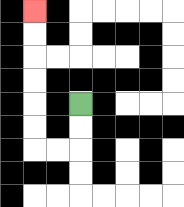{'start': '[3, 4]', 'end': '[1, 0]', 'path_directions': 'D,D,L,L,U,U,U,U,U,U', 'path_coordinates': '[[3, 4], [3, 5], [3, 6], [2, 6], [1, 6], [1, 5], [1, 4], [1, 3], [1, 2], [1, 1], [1, 0]]'}